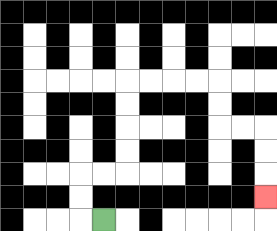{'start': '[4, 9]', 'end': '[11, 8]', 'path_directions': 'L,U,U,R,R,U,U,U,U,R,R,R,R,D,D,R,R,D,D,D', 'path_coordinates': '[[4, 9], [3, 9], [3, 8], [3, 7], [4, 7], [5, 7], [5, 6], [5, 5], [5, 4], [5, 3], [6, 3], [7, 3], [8, 3], [9, 3], [9, 4], [9, 5], [10, 5], [11, 5], [11, 6], [11, 7], [11, 8]]'}